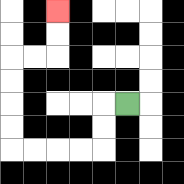{'start': '[5, 4]', 'end': '[2, 0]', 'path_directions': 'L,D,D,L,L,L,L,U,U,U,U,R,R,U,U', 'path_coordinates': '[[5, 4], [4, 4], [4, 5], [4, 6], [3, 6], [2, 6], [1, 6], [0, 6], [0, 5], [0, 4], [0, 3], [0, 2], [1, 2], [2, 2], [2, 1], [2, 0]]'}